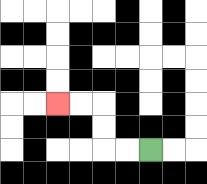{'start': '[6, 6]', 'end': '[2, 4]', 'path_directions': 'L,L,U,U,L,L', 'path_coordinates': '[[6, 6], [5, 6], [4, 6], [4, 5], [4, 4], [3, 4], [2, 4]]'}